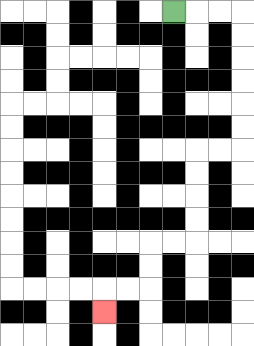{'start': '[7, 0]', 'end': '[4, 13]', 'path_directions': 'R,R,R,D,D,D,D,D,D,L,L,D,D,D,D,L,L,D,D,L,L,D', 'path_coordinates': '[[7, 0], [8, 0], [9, 0], [10, 0], [10, 1], [10, 2], [10, 3], [10, 4], [10, 5], [10, 6], [9, 6], [8, 6], [8, 7], [8, 8], [8, 9], [8, 10], [7, 10], [6, 10], [6, 11], [6, 12], [5, 12], [4, 12], [4, 13]]'}